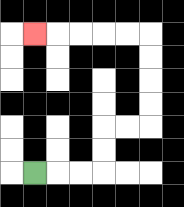{'start': '[1, 7]', 'end': '[1, 1]', 'path_directions': 'R,R,R,U,U,R,R,U,U,U,U,L,L,L,L,L', 'path_coordinates': '[[1, 7], [2, 7], [3, 7], [4, 7], [4, 6], [4, 5], [5, 5], [6, 5], [6, 4], [6, 3], [6, 2], [6, 1], [5, 1], [4, 1], [3, 1], [2, 1], [1, 1]]'}